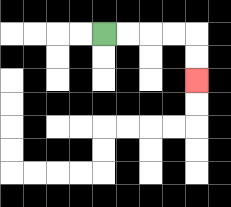{'start': '[4, 1]', 'end': '[8, 3]', 'path_directions': 'R,R,R,R,D,D', 'path_coordinates': '[[4, 1], [5, 1], [6, 1], [7, 1], [8, 1], [8, 2], [8, 3]]'}